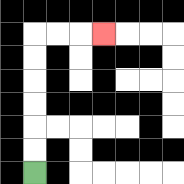{'start': '[1, 7]', 'end': '[4, 1]', 'path_directions': 'U,U,U,U,U,U,R,R,R', 'path_coordinates': '[[1, 7], [1, 6], [1, 5], [1, 4], [1, 3], [1, 2], [1, 1], [2, 1], [3, 1], [4, 1]]'}